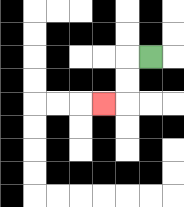{'start': '[6, 2]', 'end': '[4, 4]', 'path_directions': 'L,D,D,L', 'path_coordinates': '[[6, 2], [5, 2], [5, 3], [5, 4], [4, 4]]'}